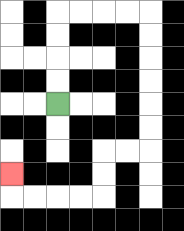{'start': '[2, 4]', 'end': '[0, 7]', 'path_directions': 'U,U,U,U,R,R,R,R,D,D,D,D,D,D,L,L,D,D,L,L,L,L,U', 'path_coordinates': '[[2, 4], [2, 3], [2, 2], [2, 1], [2, 0], [3, 0], [4, 0], [5, 0], [6, 0], [6, 1], [6, 2], [6, 3], [6, 4], [6, 5], [6, 6], [5, 6], [4, 6], [4, 7], [4, 8], [3, 8], [2, 8], [1, 8], [0, 8], [0, 7]]'}